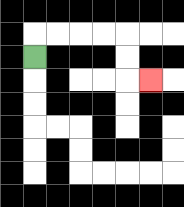{'start': '[1, 2]', 'end': '[6, 3]', 'path_directions': 'U,R,R,R,R,D,D,R', 'path_coordinates': '[[1, 2], [1, 1], [2, 1], [3, 1], [4, 1], [5, 1], [5, 2], [5, 3], [6, 3]]'}